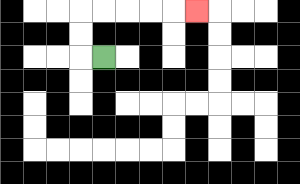{'start': '[4, 2]', 'end': '[8, 0]', 'path_directions': 'L,U,U,R,R,R,R,R', 'path_coordinates': '[[4, 2], [3, 2], [3, 1], [3, 0], [4, 0], [5, 0], [6, 0], [7, 0], [8, 0]]'}